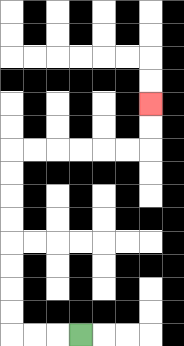{'start': '[3, 14]', 'end': '[6, 4]', 'path_directions': 'L,L,L,U,U,U,U,U,U,U,U,R,R,R,R,R,R,U,U', 'path_coordinates': '[[3, 14], [2, 14], [1, 14], [0, 14], [0, 13], [0, 12], [0, 11], [0, 10], [0, 9], [0, 8], [0, 7], [0, 6], [1, 6], [2, 6], [3, 6], [4, 6], [5, 6], [6, 6], [6, 5], [6, 4]]'}